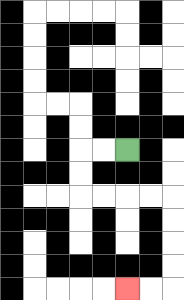{'start': '[5, 6]', 'end': '[5, 12]', 'path_directions': 'L,L,D,D,R,R,R,R,D,D,D,D,L,L', 'path_coordinates': '[[5, 6], [4, 6], [3, 6], [3, 7], [3, 8], [4, 8], [5, 8], [6, 8], [7, 8], [7, 9], [7, 10], [7, 11], [7, 12], [6, 12], [5, 12]]'}